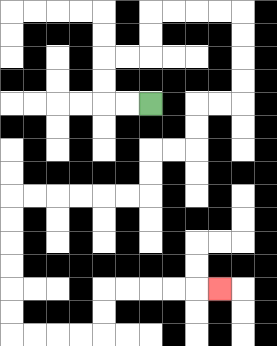{'start': '[6, 4]', 'end': '[9, 12]', 'path_directions': 'L,L,U,U,R,R,U,U,R,R,R,R,D,D,D,D,L,L,D,D,L,L,D,D,L,L,L,L,L,L,D,D,D,D,D,D,R,R,R,R,U,U,R,R,R,R,R', 'path_coordinates': '[[6, 4], [5, 4], [4, 4], [4, 3], [4, 2], [5, 2], [6, 2], [6, 1], [6, 0], [7, 0], [8, 0], [9, 0], [10, 0], [10, 1], [10, 2], [10, 3], [10, 4], [9, 4], [8, 4], [8, 5], [8, 6], [7, 6], [6, 6], [6, 7], [6, 8], [5, 8], [4, 8], [3, 8], [2, 8], [1, 8], [0, 8], [0, 9], [0, 10], [0, 11], [0, 12], [0, 13], [0, 14], [1, 14], [2, 14], [3, 14], [4, 14], [4, 13], [4, 12], [5, 12], [6, 12], [7, 12], [8, 12], [9, 12]]'}